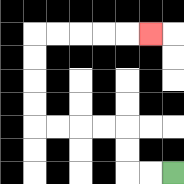{'start': '[7, 7]', 'end': '[6, 1]', 'path_directions': 'L,L,U,U,L,L,L,L,U,U,U,U,R,R,R,R,R', 'path_coordinates': '[[7, 7], [6, 7], [5, 7], [5, 6], [5, 5], [4, 5], [3, 5], [2, 5], [1, 5], [1, 4], [1, 3], [1, 2], [1, 1], [2, 1], [3, 1], [4, 1], [5, 1], [6, 1]]'}